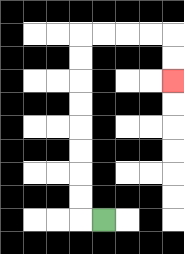{'start': '[4, 9]', 'end': '[7, 3]', 'path_directions': 'L,U,U,U,U,U,U,U,U,R,R,R,R,D,D', 'path_coordinates': '[[4, 9], [3, 9], [3, 8], [3, 7], [3, 6], [3, 5], [3, 4], [3, 3], [3, 2], [3, 1], [4, 1], [5, 1], [6, 1], [7, 1], [7, 2], [7, 3]]'}